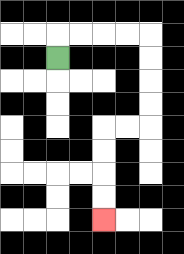{'start': '[2, 2]', 'end': '[4, 9]', 'path_directions': 'U,R,R,R,R,D,D,D,D,L,L,D,D,D,D', 'path_coordinates': '[[2, 2], [2, 1], [3, 1], [4, 1], [5, 1], [6, 1], [6, 2], [6, 3], [6, 4], [6, 5], [5, 5], [4, 5], [4, 6], [4, 7], [4, 8], [4, 9]]'}